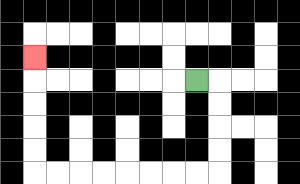{'start': '[8, 3]', 'end': '[1, 2]', 'path_directions': 'R,D,D,D,D,L,L,L,L,L,L,L,L,U,U,U,U,U', 'path_coordinates': '[[8, 3], [9, 3], [9, 4], [9, 5], [9, 6], [9, 7], [8, 7], [7, 7], [6, 7], [5, 7], [4, 7], [3, 7], [2, 7], [1, 7], [1, 6], [1, 5], [1, 4], [1, 3], [1, 2]]'}